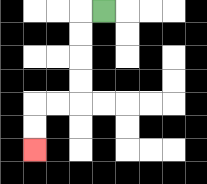{'start': '[4, 0]', 'end': '[1, 6]', 'path_directions': 'L,D,D,D,D,L,L,D,D', 'path_coordinates': '[[4, 0], [3, 0], [3, 1], [3, 2], [3, 3], [3, 4], [2, 4], [1, 4], [1, 5], [1, 6]]'}